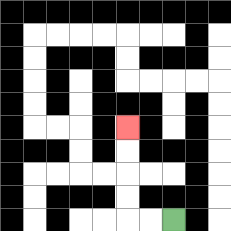{'start': '[7, 9]', 'end': '[5, 5]', 'path_directions': 'L,L,U,U,U,U', 'path_coordinates': '[[7, 9], [6, 9], [5, 9], [5, 8], [5, 7], [5, 6], [5, 5]]'}